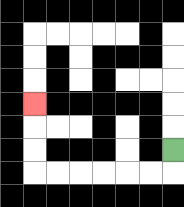{'start': '[7, 6]', 'end': '[1, 4]', 'path_directions': 'D,L,L,L,L,L,L,U,U,U', 'path_coordinates': '[[7, 6], [7, 7], [6, 7], [5, 7], [4, 7], [3, 7], [2, 7], [1, 7], [1, 6], [1, 5], [1, 4]]'}